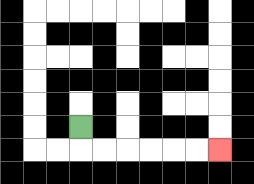{'start': '[3, 5]', 'end': '[9, 6]', 'path_directions': 'D,R,R,R,R,R,R', 'path_coordinates': '[[3, 5], [3, 6], [4, 6], [5, 6], [6, 6], [7, 6], [8, 6], [9, 6]]'}